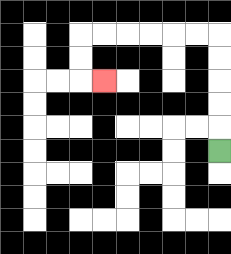{'start': '[9, 6]', 'end': '[4, 3]', 'path_directions': 'U,U,U,U,U,L,L,L,L,L,L,D,D,R', 'path_coordinates': '[[9, 6], [9, 5], [9, 4], [9, 3], [9, 2], [9, 1], [8, 1], [7, 1], [6, 1], [5, 1], [4, 1], [3, 1], [3, 2], [3, 3], [4, 3]]'}